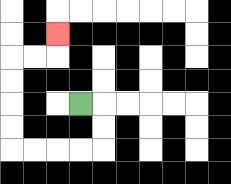{'start': '[3, 4]', 'end': '[2, 1]', 'path_directions': 'R,D,D,L,L,L,L,U,U,U,U,R,R,U', 'path_coordinates': '[[3, 4], [4, 4], [4, 5], [4, 6], [3, 6], [2, 6], [1, 6], [0, 6], [0, 5], [0, 4], [0, 3], [0, 2], [1, 2], [2, 2], [2, 1]]'}